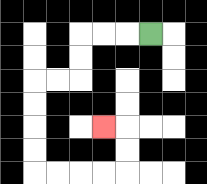{'start': '[6, 1]', 'end': '[4, 5]', 'path_directions': 'L,L,L,D,D,L,L,D,D,D,D,R,R,R,R,U,U,L', 'path_coordinates': '[[6, 1], [5, 1], [4, 1], [3, 1], [3, 2], [3, 3], [2, 3], [1, 3], [1, 4], [1, 5], [1, 6], [1, 7], [2, 7], [3, 7], [4, 7], [5, 7], [5, 6], [5, 5], [4, 5]]'}